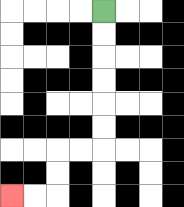{'start': '[4, 0]', 'end': '[0, 8]', 'path_directions': 'D,D,D,D,D,D,L,L,D,D,L,L', 'path_coordinates': '[[4, 0], [4, 1], [4, 2], [4, 3], [4, 4], [4, 5], [4, 6], [3, 6], [2, 6], [2, 7], [2, 8], [1, 8], [0, 8]]'}